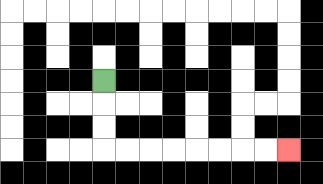{'start': '[4, 3]', 'end': '[12, 6]', 'path_directions': 'D,D,D,R,R,R,R,R,R,R,R', 'path_coordinates': '[[4, 3], [4, 4], [4, 5], [4, 6], [5, 6], [6, 6], [7, 6], [8, 6], [9, 6], [10, 6], [11, 6], [12, 6]]'}